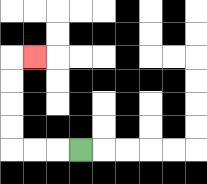{'start': '[3, 6]', 'end': '[1, 2]', 'path_directions': 'L,L,L,U,U,U,U,R', 'path_coordinates': '[[3, 6], [2, 6], [1, 6], [0, 6], [0, 5], [0, 4], [0, 3], [0, 2], [1, 2]]'}